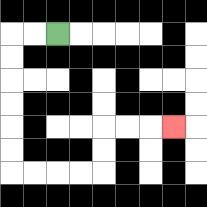{'start': '[2, 1]', 'end': '[7, 5]', 'path_directions': 'L,L,D,D,D,D,D,D,R,R,R,R,U,U,R,R,R', 'path_coordinates': '[[2, 1], [1, 1], [0, 1], [0, 2], [0, 3], [0, 4], [0, 5], [0, 6], [0, 7], [1, 7], [2, 7], [3, 7], [4, 7], [4, 6], [4, 5], [5, 5], [6, 5], [7, 5]]'}